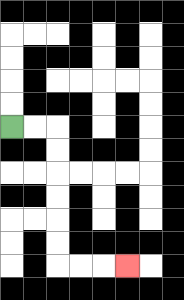{'start': '[0, 5]', 'end': '[5, 11]', 'path_directions': 'R,R,D,D,D,D,D,D,R,R,R', 'path_coordinates': '[[0, 5], [1, 5], [2, 5], [2, 6], [2, 7], [2, 8], [2, 9], [2, 10], [2, 11], [3, 11], [4, 11], [5, 11]]'}